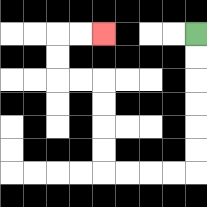{'start': '[8, 1]', 'end': '[4, 1]', 'path_directions': 'D,D,D,D,D,D,L,L,L,L,U,U,U,U,L,L,U,U,R,R', 'path_coordinates': '[[8, 1], [8, 2], [8, 3], [8, 4], [8, 5], [8, 6], [8, 7], [7, 7], [6, 7], [5, 7], [4, 7], [4, 6], [4, 5], [4, 4], [4, 3], [3, 3], [2, 3], [2, 2], [2, 1], [3, 1], [4, 1]]'}